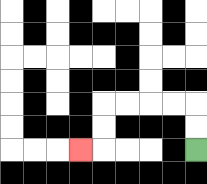{'start': '[8, 6]', 'end': '[3, 6]', 'path_directions': 'U,U,L,L,L,L,D,D,L', 'path_coordinates': '[[8, 6], [8, 5], [8, 4], [7, 4], [6, 4], [5, 4], [4, 4], [4, 5], [4, 6], [3, 6]]'}